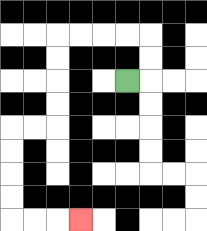{'start': '[5, 3]', 'end': '[3, 9]', 'path_directions': 'R,U,U,L,L,L,L,D,D,D,D,L,L,D,D,D,D,R,R,R', 'path_coordinates': '[[5, 3], [6, 3], [6, 2], [6, 1], [5, 1], [4, 1], [3, 1], [2, 1], [2, 2], [2, 3], [2, 4], [2, 5], [1, 5], [0, 5], [0, 6], [0, 7], [0, 8], [0, 9], [1, 9], [2, 9], [3, 9]]'}